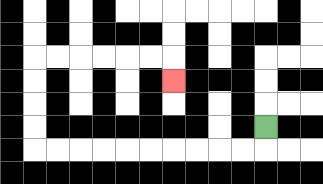{'start': '[11, 5]', 'end': '[7, 3]', 'path_directions': 'D,L,L,L,L,L,L,L,L,L,L,U,U,U,U,R,R,R,R,R,R,D', 'path_coordinates': '[[11, 5], [11, 6], [10, 6], [9, 6], [8, 6], [7, 6], [6, 6], [5, 6], [4, 6], [3, 6], [2, 6], [1, 6], [1, 5], [1, 4], [1, 3], [1, 2], [2, 2], [3, 2], [4, 2], [5, 2], [6, 2], [7, 2], [7, 3]]'}